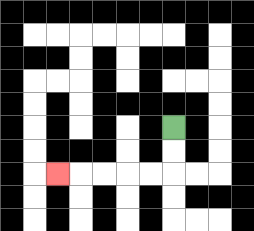{'start': '[7, 5]', 'end': '[2, 7]', 'path_directions': 'D,D,L,L,L,L,L', 'path_coordinates': '[[7, 5], [7, 6], [7, 7], [6, 7], [5, 7], [4, 7], [3, 7], [2, 7]]'}